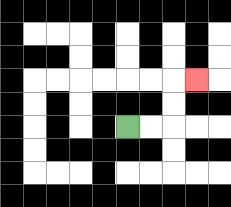{'start': '[5, 5]', 'end': '[8, 3]', 'path_directions': 'R,R,U,U,R', 'path_coordinates': '[[5, 5], [6, 5], [7, 5], [7, 4], [7, 3], [8, 3]]'}